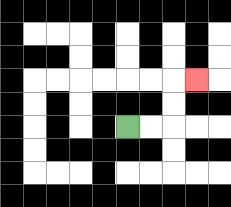{'start': '[5, 5]', 'end': '[8, 3]', 'path_directions': 'R,R,U,U,R', 'path_coordinates': '[[5, 5], [6, 5], [7, 5], [7, 4], [7, 3], [8, 3]]'}